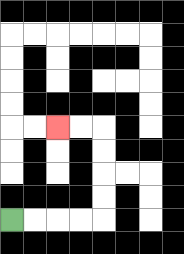{'start': '[0, 9]', 'end': '[2, 5]', 'path_directions': 'R,R,R,R,U,U,U,U,L,L', 'path_coordinates': '[[0, 9], [1, 9], [2, 9], [3, 9], [4, 9], [4, 8], [4, 7], [4, 6], [4, 5], [3, 5], [2, 5]]'}